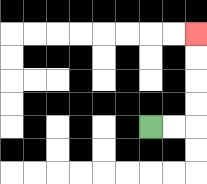{'start': '[6, 5]', 'end': '[8, 1]', 'path_directions': 'R,R,U,U,U,U', 'path_coordinates': '[[6, 5], [7, 5], [8, 5], [8, 4], [8, 3], [8, 2], [8, 1]]'}